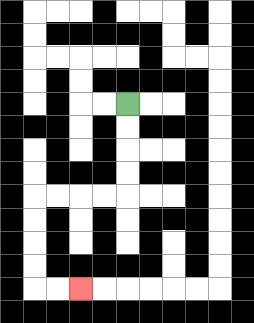{'start': '[5, 4]', 'end': '[3, 12]', 'path_directions': 'D,D,D,D,L,L,L,L,D,D,D,D,R,R', 'path_coordinates': '[[5, 4], [5, 5], [5, 6], [5, 7], [5, 8], [4, 8], [3, 8], [2, 8], [1, 8], [1, 9], [1, 10], [1, 11], [1, 12], [2, 12], [3, 12]]'}